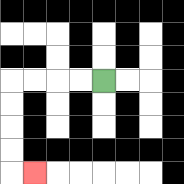{'start': '[4, 3]', 'end': '[1, 7]', 'path_directions': 'L,L,L,L,D,D,D,D,R', 'path_coordinates': '[[4, 3], [3, 3], [2, 3], [1, 3], [0, 3], [0, 4], [0, 5], [0, 6], [0, 7], [1, 7]]'}